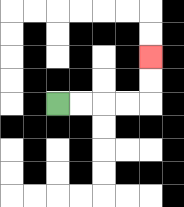{'start': '[2, 4]', 'end': '[6, 2]', 'path_directions': 'R,R,R,R,U,U', 'path_coordinates': '[[2, 4], [3, 4], [4, 4], [5, 4], [6, 4], [6, 3], [6, 2]]'}